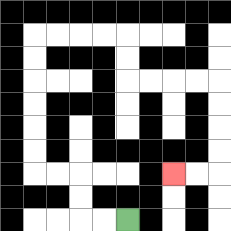{'start': '[5, 9]', 'end': '[7, 7]', 'path_directions': 'L,L,U,U,L,L,U,U,U,U,U,U,R,R,R,R,D,D,R,R,R,R,D,D,D,D,L,L', 'path_coordinates': '[[5, 9], [4, 9], [3, 9], [3, 8], [3, 7], [2, 7], [1, 7], [1, 6], [1, 5], [1, 4], [1, 3], [1, 2], [1, 1], [2, 1], [3, 1], [4, 1], [5, 1], [5, 2], [5, 3], [6, 3], [7, 3], [8, 3], [9, 3], [9, 4], [9, 5], [9, 6], [9, 7], [8, 7], [7, 7]]'}